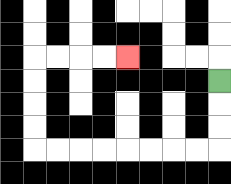{'start': '[9, 3]', 'end': '[5, 2]', 'path_directions': 'D,D,D,L,L,L,L,L,L,L,L,U,U,U,U,R,R,R,R', 'path_coordinates': '[[9, 3], [9, 4], [9, 5], [9, 6], [8, 6], [7, 6], [6, 6], [5, 6], [4, 6], [3, 6], [2, 6], [1, 6], [1, 5], [1, 4], [1, 3], [1, 2], [2, 2], [3, 2], [4, 2], [5, 2]]'}